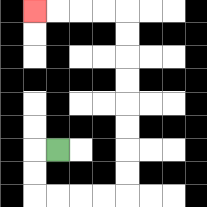{'start': '[2, 6]', 'end': '[1, 0]', 'path_directions': 'L,D,D,R,R,R,R,U,U,U,U,U,U,U,U,L,L,L,L', 'path_coordinates': '[[2, 6], [1, 6], [1, 7], [1, 8], [2, 8], [3, 8], [4, 8], [5, 8], [5, 7], [5, 6], [5, 5], [5, 4], [5, 3], [5, 2], [5, 1], [5, 0], [4, 0], [3, 0], [2, 0], [1, 0]]'}